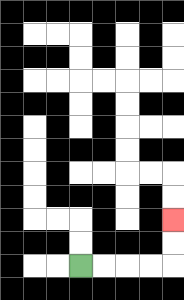{'start': '[3, 11]', 'end': '[7, 9]', 'path_directions': 'R,R,R,R,U,U', 'path_coordinates': '[[3, 11], [4, 11], [5, 11], [6, 11], [7, 11], [7, 10], [7, 9]]'}